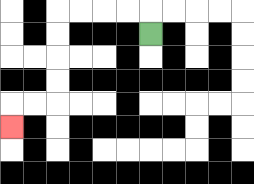{'start': '[6, 1]', 'end': '[0, 5]', 'path_directions': 'U,L,L,L,L,D,D,D,D,L,L,D', 'path_coordinates': '[[6, 1], [6, 0], [5, 0], [4, 0], [3, 0], [2, 0], [2, 1], [2, 2], [2, 3], [2, 4], [1, 4], [0, 4], [0, 5]]'}